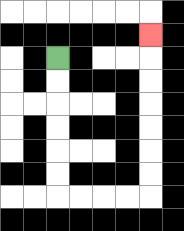{'start': '[2, 2]', 'end': '[6, 1]', 'path_directions': 'D,D,D,D,D,D,R,R,R,R,U,U,U,U,U,U,U', 'path_coordinates': '[[2, 2], [2, 3], [2, 4], [2, 5], [2, 6], [2, 7], [2, 8], [3, 8], [4, 8], [5, 8], [6, 8], [6, 7], [6, 6], [6, 5], [6, 4], [6, 3], [6, 2], [6, 1]]'}